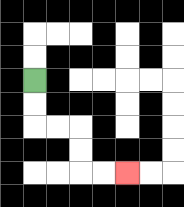{'start': '[1, 3]', 'end': '[5, 7]', 'path_directions': 'D,D,R,R,D,D,R,R', 'path_coordinates': '[[1, 3], [1, 4], [1, 5], [2, 5], [3, 5], [3, 6], [3, 7], [4, 7], [5, 7]]'}